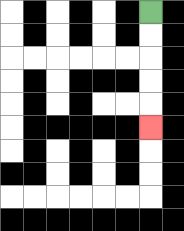{'start': '[6, 0]', 'end': '[6, 5]', 'path_directions': 'D,D,D,D,D', 'path_coordinates': '[[6, 0], [6, 1], [6, 2], [6, 3], [6, 4], [6, 5]]'}